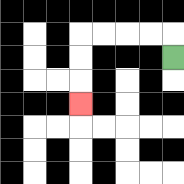{'start': '[7, 2]', 'end': '[3, 4]', 'path_directions': 'U,L,L,L,L,D,D,D', 'path_coordinates': '[[7, 2], [7, 1], [6, 1], [5, 1], [4, 1], [3, 1], [3, 2], [3, 3], [3, 4]]'}